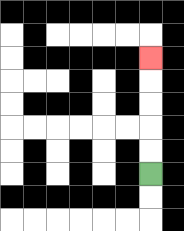{'start': '[6, 7]', 'end': '[6, 2]', 'path_directions': 'U,U,U,U,U', 'path_coordinates': '[[6, 7], [6, 6], [6, 5], [6, 4], [6, 3], [6, 2]]'}